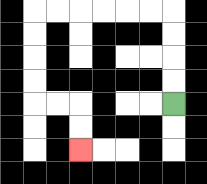{'start': '[7, 4]', 'end': '[3, 6]', 'path_directions': 'U,U,U,U,L,L,L,L,L,L,D,D,D,D,R,R,D,D', 'path_coordinates': '[[7, 4], [7, 3], [7, 2], [7, 1], [7, 0], [6, 0], [5, 0], [4, 0], [3, 0], [2, 0], [1, 0], [1, 1], [1, 2], [1, 3], [1, 4], [2, 4], [3, 4], [3, 5], [3, 6]]'}